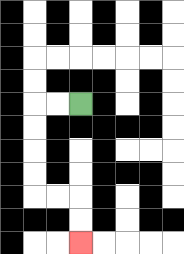{'start': '[3, 4]', 'end': '[3, 10]', 'path_directions': 'L,L,D,D,D,D,R,R,D,D', 'path_coordinates': '[[3, 4], [2, 4], [1, 4], [1, 5], [1, 6], [1, 7], [1, 8], [2, 8], [3, 8], [3, 9], [3, 10]]'}